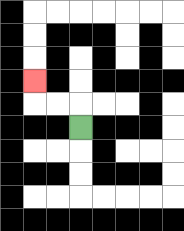{'start': '[3, 5]', 'end': '[1, 3]', 'path_directions': 'U,L,L,U', 'path_coordinates': '[[3, 5], [3, 4], [2, 4], [1, 4], [1, 3]]'}